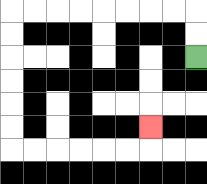{'start': '[8, 2]', 'end': '[6, 5]', 'path_directions': 'U,U,L,L,L,L,L,L,L,L,D,D,D,D,D,D,R,R,R,R,R,R,U', 'path_coordinates': '[[8, 2], [8, 1], [8, 0], [7, 0], [6, 0], [5, 0], [4, 0], [3, 0], [2, 0], [1, 0], [0, 0], [0, 1], [0, 2], [0, 3], [0, 4], [0, 5], [0, 6], [1, 6], [2, 6], [3, 6], [4, 6], [5, 6], [6, 6], [6, 5]]'}